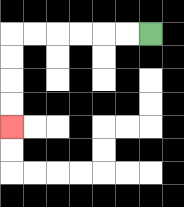{'start': '[6, 1]', 'end': '[0, 5]', 'path_directions': 'L,L,L,L,L,L,D,D,D,D', 'path_coordinates': '[[6, 1], [5, 1], [4, 1], [3, 1], [2, 1], [1, 1], [0, 1], [0, 2], [0, 3], [0, 4], [0, 5]]'}